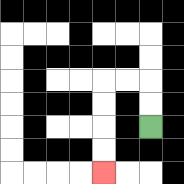{'start': '[6, 5]', 'end': '[4, 7]', 'path_directions': 'U,U,L,L,D,D,D,D', 'path_coordinates': '[[6, 5], [6, 4], [6, 3], [5, 3], [4, 3], [4, 4], [4, 5], [4, 6], [4, 7]]'}